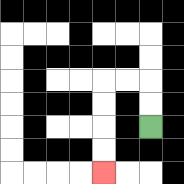{'start': '[6, 5]', 'end': '[4, 7]', 'path_directions': 'U,U,L,L,D,D,D,D', 'path_coordinates': '[[6, 5], [6, 4], [6, 3], [5, 3], [4, 3], [4, 4], [4, 5], [4, 6], [4, 7]]'}